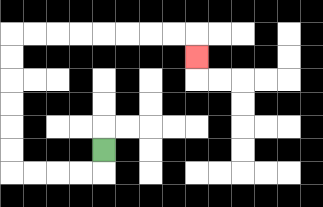{'start': '[4, 6]', 'end': '[8, 2]', 'path_directions': 'D,L,L,L,L,U,U,U,U,U,U,R,R,R,R,R,R,R,R,D', 'path_coordinates': '[[4, 6], [4, 7], [3, 7], [2, 7], [1, 7], [0, 7], [0, 6], [0, 5], [0, 4], [0, 3], [0, 2], [0, 1], [1, 1], [2, 1], [3, 1], [4, 1], [5, 1], [6, 1], [7, 1], [8, 1], [8, 2]]'}